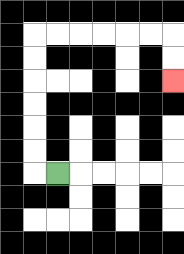{'start': '[2, 7]', 'end': '[7, 3]', 'path_directions': 'L,U,U,U,U,U,U,R,R,R,R,R,R,D,D', 'path_coordinates': '[[2, 7], [1, 7], [1, 6], [1, 5], [1, 4], [1, 3], [1, 2], [1, 1], [2, 1], [3, 1], [4, 1], [5, 1], [6, 1], [7, 1], [7, 2], [7, 3]]'}